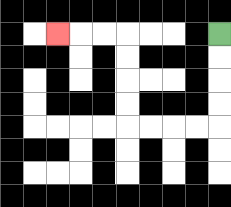{'start': '[9, 1]', 'end': '[2, 1]', 'path_directions': 'D,D,D,D,L,L,L,L,U,U,U,U,L,L,L', 'path_coordinates': '[[9, 1], [9, 2], [9, 3], [9, 4], [9, 5], [8, 5], [7, 5], [6, 5], [5, 5], [5, 4], [5, 3], [5, 2], [5, 1], [4, 1], [3, 1], [2, 1]]'}